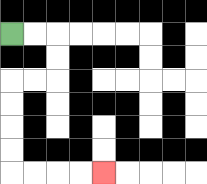{'start': '[0, 1]', 'end': '[4, 7]', 'path_directions': 'R,R,D,D,L,L,D,D,D,D,R,R,R,R', 'path_coordinates': '[[0, 1], [1, 1], [2, 1], [2, 2], [2, 3], [1, 3], [0, 3], [0, 4], [0, 5], [0, 6], [0, 7], [1, 7], [2, 7], [3, 7], [4, 7]]'}